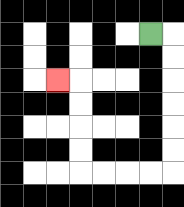{'start': '[6, 1]', 'end': '[2, 3]', 'path_directions': 'R,D,D,D,D,D,D,L,L,L,L,U,U,U,U,L', 'path_coordinates': '[[6, 1], [7, 1], [7, 2], [7, 3], [7, 4], [7, 5], [7, 6], [7, 7], [6, 7], [5, 7], [4, 7], [3, 7], [3, 6], [3, 5], [3, 4], [3, 3], [2, 3]]'}